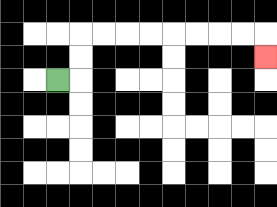{'start': '[2, 3]', 'end': '[11, 2]', 'path_directions': 'R,U,U,R,R,R,R,R,R,R,R,D', 'path_coordinates': '[[2, 3], [3, 3], [3, 2], [3, 1], [4, 1], [5, 1], [6, 1], [7, 1], [8, 1], [9, 1], [10, 1], [11, 1], [11, 2]]'}